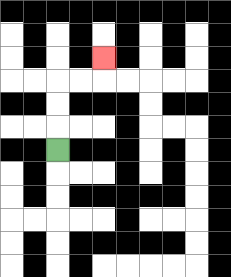{'start': '[2, 6]', 'end': '[4, 2]', 'path_directions': 'U,U,U,R,R,U', 'path_coordinates': '[[2, 6], [2, 5], [2, 4], [2, 3], [3, 3], [4, 3], [4, 2]]'}